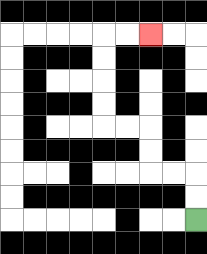{'start': '[8, 9]', 'end': '[6, 1]', 'path_directions': 'U,U,L,L,U,U,L,L,U,U,U,U,R,R', 'path_coordinates': '[[8, 9], [8, 8], [8, 7], [7, 7], [6, 7], [6, 6], [6, 5], [5, 5], [4, 5], [4, 4], [4, 3], [4, 2], [4, 1], [5, 1], [6, 1]]'}